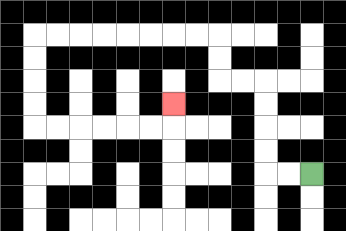{'start': '[13, 7]', 'end': '[7, 4]', 'path_directions': 'L,L,U,U,U,U,L,L,U,U,L,L,L,L,L,L,L,L,D,D,D,D,R,R,R,R,R,R,U', 'path_coordinates': '[[13, 7], [12, 7], [11, 7], [11, 6], [11, 5], [11, 4], [11, 3], [10, 3], [9, 3], [9, 2], [9, 1], [8, 1], [7, 1], [6, 1], [5, 1], [4, 1], [3, 1], [2, 1], [1, 1], [1, 2], [1, 3], [1, 4], [1, 5], [2, 5], [3, 5], [4, 5], [5, 5], [6, 5], [7, 5], [7, 4]]'}